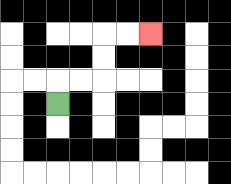{'start': '[2, 4]', 'end': '[6, 1]', 'path_directions': 'U,R,R,U,U,R,R', 'path_coordinates': '[[2, 4], [2, 3], [3, 3], [4, 3], [4, 2], [4, 1], [5, 1], [6, 1]]'}